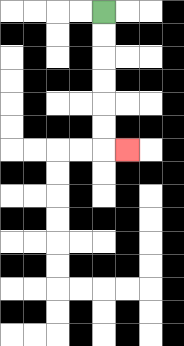{'start': '[4, 0]', 'end': '[5, 6]', 'path_directions': 'D,D,D,D,D,D,R', 'path_coordinates': '[[4, 0], [4, 1], [4, 2], [4, 3], [4, 4], [4, 5], [4, 6], [5, 6]]'}